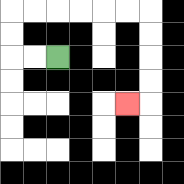{'start': '[2, 2]', 'end': '[5, 4]', 'path_directions': 'L,L,U,U,R,R,R,R,R,R,D,D,D,D,L', 'path_coordinates': '[[2, 2], [1, 2], [0, 2], [0, 1], [0, 0], [1, 0], [2, 0], [3, 0], [4, 0], [5, 0], [6, 0], [6, 1], [6, 2], [6, 3], [6, 4], [5, 4]]'}